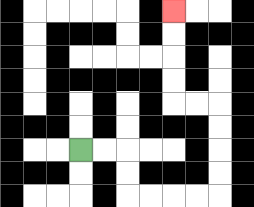{'start': '[3, 6]', 'end': '[7, 0]', 'path_directions': 'R,R,D,D,R,R,R,R,U,U,U,U,L,L,U,U,U,U', 'path_coordinates': '[[3, 6], [4, 6], [5, 6], [5, 7], [5, 8], [6, 8], [7, 8], [8, 8], [9, 8], [9, 7], [9, 6], [9, 5], [9, 4], [8, 4], [7, 4], [7, 3], [7, 2], [7, 1], [7, 0]]'}